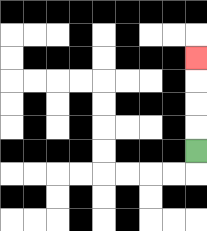{'start': '[8, 6]', 'end': '[8, 2]', 'path_directions': 'U,U,U,U', 'path_coordinates': '[[8, 6], [8, 5], [8, 4], [8, 3], [8, 2]]'}